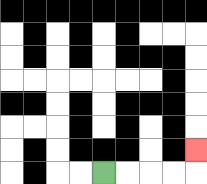{'start': '[4, 7]', 'end': '[8, 6]', 'path_directions': 'R,R,R,R,U', 'path_coordinates': '[[4, 7], [5, 7], [6, 7], [7, 7], [8, 7], [8, 6]]'}